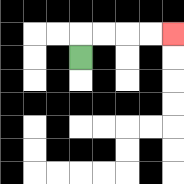{'start': '[3, 2]', 'end': '[7, 1]', 'path_directions': 'U,R,R,R,R', 'path_coordinates': '[[3, 2], [3, 1], [4, 1], [5, 1], [6, 1], [7, 1]]'}